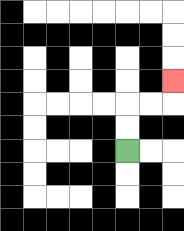{'start': '[5, 6]', 'end': '[7, 3]', 'path_directions': 'U,U,R,R,U', 'path_coordinates': '[[5, 6], [5, 5], [5, 4], [6, 4], [7, 4], [7, 3]]'}